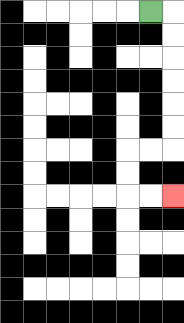{'start': '[6, 0]', 'end': '[7, 8]', 'path_directions': 'R,D,D,D,D,D,D,L,L,D,D,R,R', 'path_coordinates': '[[6, 0], [7, 0], [7, 1], [7, 2], [7, 3], [7, 4], [7, 5], [7, 6], [6, 6], [5, 6], [5, 7], [5, 8], [6, 8], [7, 8]]'}